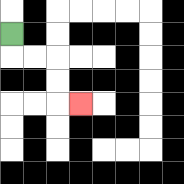{'start': '[0, 1]', 'end': '[3, 4]', 'path_directions': 'D,R,R,D,D,R', 'path_coordinates': '[[0, 1], [0, 2], [1, 2], [2, 2], [2, 3], [2, 4], [3, 4]]'}